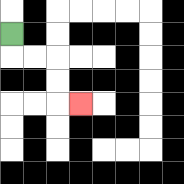{'start': '[0, 1]', 'end': '[3, 4]', 'path_directions': 'D,R,R,D,D,R', 'path_coordinates': '[[0, 1], [0, 2], [1, 2], [2, 2], [2, 3], [2, 4], [3, 4]]'}